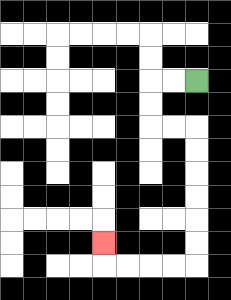{'start': '[8, 3]', 'end': '[4, 10]', 'path_directions': 'L,L,D,D,R,R,D,D,D,D,D,D,L,L,L,L,U', 'path_coordinates': '[[8, 3], [7, 3], [6, 3], [6, 4], [6, 5], [7, 5], [8, 5], [8, 6], [8, 7], [8, 8], [8, 9], [8, 10], [8, 11], [7, 11], [6, 11], [5, 11], [4, 11], [4, 10]]'}